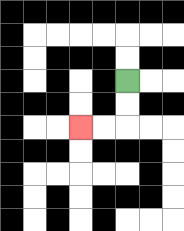{'start': '[5, 3]', 'end': '[3, 5]', 'path_directions': 'D,D,L,L', 'path_coordinates': '[[5, 3], [5, 4], [5, 5], [4, 5], [3, 5]]'}